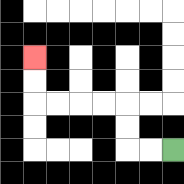{'start': '[7, 6]', 'end': '[1, 2]', 'path_directions': 'L,L,U,U,L,L,L,L,U,U', 'path_coordinates': '[[7, 6], [6, 6], [5, 6], [5, 5], [5, 4], [4, 4], [3, 4], [2, 4], [1, 4], [1, 3], [1, 2]]'}